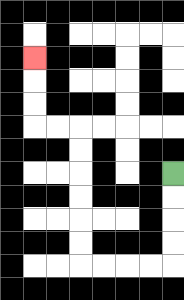{'start': '[7, 7]', 'end': '[1, 2]', 'path_directions': 'D,D,D,D,L,L,L,L,U,U,U,U,U,U,L,L,U,U,U', 'path_coordinates': '[[7, 7], [7, 8], [7, 9], [7, 10], [7, 11], [6, 11], [5, 11], [4, 11], [3, 11], [3, 10], [3, 9], [3, 8], [3, 7], [3, 6], [3, 5], [2, 5], [1, 5], [1, 4], [1, 3], [1, 2]]'}